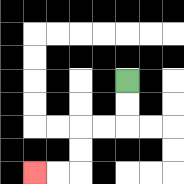{'start': '[5, 3]', 'end': '[1, 7]', 'path_directions': 'D,D,L,L,D,D,L,L', 'path_coordinates': '[[5, 3], [5, 4], [5, 5], [4, 5], [3, 5], [3, 6], [3, 7], [2, 7], [1, 7]]'}